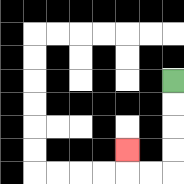{'start': '[7, 3]', 'end': '[5, 6]', 'path_directions': 'D,D,D,D,L,L,U', 'path_coordinates': '[[7, 3], [7, 4], [7, 5], [7, 6], [7, 7], [6, 7], [5, 7], [5, 6]]'}